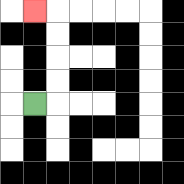{'start': '[1, 4]', 'end': '[1, 0]', 'path_directions': 'R,U,U,U,U,L', 'path_coordinates': '[[1, 4], [2, 4], [2, 3], [2, 2], [2, 1], [2, 0], [1, 0]]'}